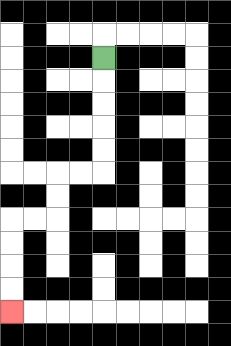{'start': '[4, 2]', 'end': '[0, 13]', 'path_directions': 'D,D,D,D,D,L,L,D,D,L,L,D,D,D,D', 'path_coordinates': '[[4, 2], [4, 3], [4, 4], [4, 5], [4, 6], [4, 7], [3, 7], [2, 7], [2, 8], [2, 9], [1, 9], [0, 9], [0, 10], [0, 11], [0, 12], [0, 13]]'}